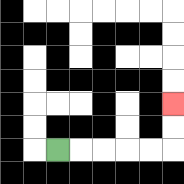{'start': '[2, 6]', 'end': '[7, 4]', 'path_directions': 'R,R,R,R,R,U,U', 'path_coordinates': '[[2, 6], [3, 6], [4, 6], [5, 6], [6, 6], [7, 6], [7, 5], [7, 4]]'}